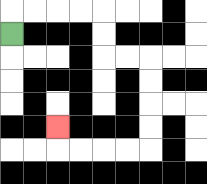{'start': '[0, 1]', 'end': '[2, 5]', 'path_directions': 'U,R,R,R,R,D,D,R,R,D,D,D,D,L,L,L,L,U', 'path_coordinates': '[[0, 1], [0, 0], [1, 0], [2, 0], [3, 0], [4, 0], [4, 1], [4, 2], [5, 2], [6, 2], [6, 3], [6, 4], [6, 5], [6, 6], [5, 6], [4, 6], [3, 6], [2, 6], [2, 5]]'}